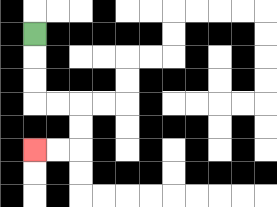{'start': '[1, 1]', 'end': '[1, 6]', 'path_directions': 'D,D,D,R,R,D,D,L,L', 'path_coordinates': '[[1, 1], [1, 2], [1, 3], [1, 4], [2, 4], [3, 4], [3, 5], [3, 6], [2, 6], [1, 6]]'}